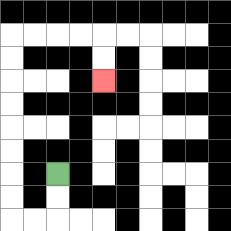{'start': '[2, 7]', 'end': '[4, 3]', 'path_directions': 'D,D,L,L,U,U,U,U,U,U,U,U,R,R,R,R,D,D', 'path_coordinates': '[[2, 7], [2, 8], [2, 9], [1, 9], [0, 9], [0, 8], [0, 7], [0, 6], [0, 5], [0, 4], [0, 3], [0, 2], [0, 1], [1, 1], [2, 1], [3, 1], [4, 1], [4, 2], [4, 3]]'}